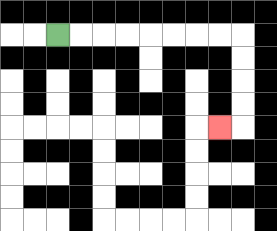{'start': '[2, 1]', 'end': '[9, 5]', 'path_directions': 'R,R,R,R,R,R,R,R,D,D,D,D,L', 'path_coordinates': '[[2, 1], [3, 1], [4, 1], [5, 1], [6, 1], [7, 1], [8, 1], [9, 1], [10, 1], [10, 2], [10, 3], [10, 4], [10, 5], [9, 5]]'}